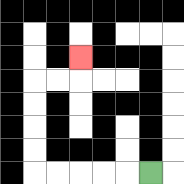{'start': '[6, 7]', 'end': '[3, 2]', 'path_directions': 'L,L,L,L,L,U,U,U,U,R,R,U', 'path_coordinates': '[[6, 7], [5, 7], [4, 7], [3, 7], [2, 7], [1, 7], [1, 6], [1, 5], [1, 4], [1, 3], [2, 3], [3, 3], [3, 2]]'}